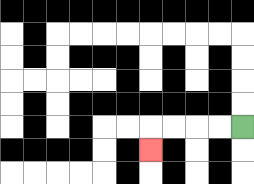{'start': '[10, 5]', 'end': '[6, 6]', 'path_directions': 'L,L,L,L,D', 'path_coordinates': '[[10, 5], [9, 5], [8, 5], [7, 5], [6, 5], [6, 6]]'}